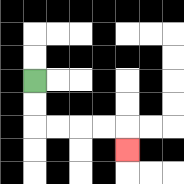{'start': '[1, 3]', 'end': '[5, 6]', 'path_directions': 'D,D,R,R,R,R,D', 'path_coordinates': '[[1, 3], [1, 4], [1, 5], [2, 5], [3, 5], [4, 5], [5, 5], [5, 6]]'}